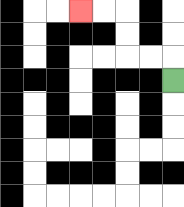{'start': '[7, 3]', 'end': '[3, 0]', 'path_directions': 'U,L,L,U,U,L,L', 'path_coordinates': '[[7, 3], [7, 2], [6, 2], [5, 2], [5, 1], [5, 0], [4, 0], [3, 0]]'}